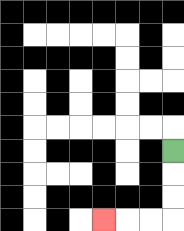{'start': '[7, 6]', 'end': '[4, 9]', 'path_directions': 'D,D,D,L,L,L', 'path_coordinates': '[[7, 6], [7, 7], [7, 8], [7, 9], [6, 9], [5, 9], [4, 9]]'}